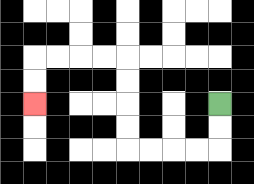{'start': '[9, 4]', 'end': '[1, 4]', 'path_directions': 'D,D,L,L,L,L,U,U,U,U,L,L,L,L,D,D', 'path_coordinates': '[[9, 4], [9, 5], [9, 6], [8, 6], [7, 6], [6, 6], [5, 6], [5, 5], [5, 4], [5, 3], [5, 2], [4, 2], [3, 2], [2, 2], [1, 2], [1, 3], [1, 4]]'}